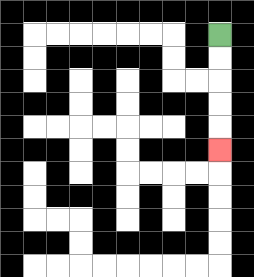{'start': '[9, 1]', 'end': '[9, 6]', 'path_directions': 'D,D,D,D,D', 'path_coordinates': '[[9, 1], [9, 2], [9, 3], [9, 4], [9, 5], [9, 6]]'}